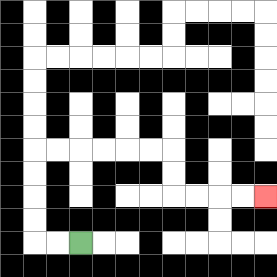{'start': '[3, 10]', 'end': '[11, 8]', 'path_directions': 'L,L,U,U,U,U,R,R,R,R,R,R,D,D,R,R,R,R', 'path_coordinates': '[[3, 10], [2, 10], [1, 10], [1, 9], [1, 8], [1, 7], [1, 6], [2, 6], [3, 6], [4, 6], [5, 6], [6, 6], [7, 6], [7, 7], [7, 8], [8, 8], [9, 8], [10, 8], [11, 8]]'}